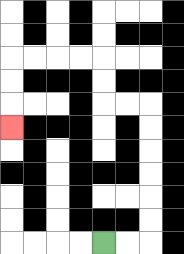{'start': '[4, 10]', 'end': '[0, 5]', 'path_directions': 'R,R,U,U,U,U,U,U,L,L,U,U,L,L,L,L,D,D,D', 'path_coordinates': '[[4, 10], [5, 10], [6, 10], [6, 9], [6, 8], [6, 7], [6, 6], [6, 5], [6, 4], [5, 4], [4, 4], [4, 3], [4, 2], [3, 2], [2, 2], [1, 2], [0, 2], [0, 3], [0, 4], [0, 5]]'}